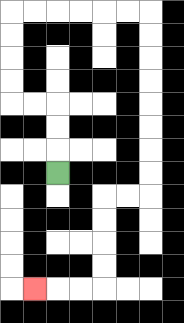{'start': '[2, 7]', 'end': '[1, 12]', 'path_directions': 'U,U,U,L,L,U,U,U,U,R,R,R,R,R,R,D,D,D,D,D,D,D,D,L,L,D,D,D,D,L,L,L', 'path_coordinates': '[[2, 7], [2, 6], [2, 5], [2, 4], [1, 4], [0, 4], [0, 3], [0, 2], [0, 1], [0, 0], [1, 0], [2, 0], [3, 0], [4, 0], [5, 0], [6, 0], [6, 1], [6, 2], [6, 3], [6, 4], [6, 5], [6, 6], [6, 7], [6, 8], [5, 8], [4, 8], [4, 9], [4, 10], [4, 11], [4, 12], [3, 12], [2, 12], [1, 12]]'}